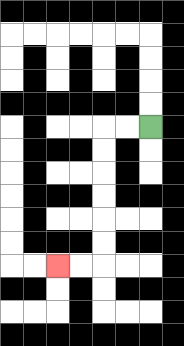{'start': '[6, 5]', 'end': '[2, 11]', 'path_directions': 'L,L,D,D,D,D,D,D,L,L', 'path_coordinates': '[[6, 5], [5, 5], [4, 5], [4, 6], [4, 7], [4, 8], [4, 9], [4, 10], [4, 11], [3, 11], [2, 11]]'}